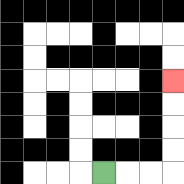{'start': '[4, 7]', 'end': '[7, 3]', 'path_directions': 'R,R,R,U,U,U,U', 'path_coordinates': '[[4, 7], [5, 7], [6, 7], [7, 7], [7, 6], [7, 5], [7, 4], [7, 3]]'}